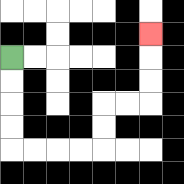{'start': '[0, 2]', 'end': '[6, 1]', 'path_directions': 'D,D,D,D,R,R,R,R,U,U,R,R,U,U,U', 'path_coordinates': '[[0, 2], [0, 3], [0, 4], [0, 5], [0, 6], [1, 6], [2, 6], [3, 6], [4, 6], [4, 5], [4, 4], [5, 4], [6, 4], [6, 3], [6, 2], [6, 1]]'}